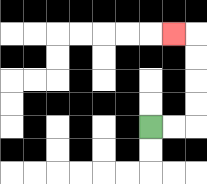{'start': '[6, 5]', 'end': '[7, 1]', 'path_directions': 'R,R,U,U,U,U,L', 'path_coordinates': '[[6, 5], [7, 5], [8, 5], [8, 4], [8, 3], [8, 2], [8, 1], [7, 1]]'}